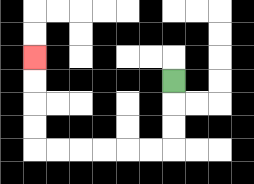{'start': '[7, 3]', 'end': '[1, 2]', 'path_directions': 'D,D,D,L,L,L,L,L,L,U,U,U,U', 'path_coordinates': '[[7, 3], [7, 4], [7, 5], [7, 6], [6, 6], [5, 6], [4, 6], [3, 6], [2, 6], [1, 6], [1, 5], [1, 4], [1, 3], [1, 2]]'}